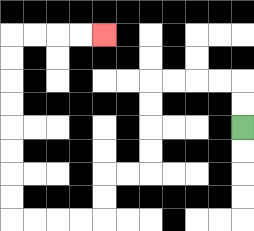{'start': '[10, 5]', 'end': '[4, 1]', 'path_directions': 'U,U,L,L,L,L,D,D,D,D,L,L,D,D,L,L,L,L,U,U,U,U,U,U,U,U,R,R,R,R', 'path_coordinates': '[[10, 5], [10, 4], [10, 3], [9, 3], [8, 3], [7, 3], [6, 3], [6, 4], [6, 5], [6, 6], [6, 7], [5, 7], [4, 7], [4, 8], [4, 9], [3, 9], [2, 9], [1, 9], [0, 9], [0, 8], [0, 7], [0, 6], [0, 5], [0, 4], [0, 3], [0, 2], [0, 1], [1, 1], [2, 1], [3, 1], [4, 1]]'}